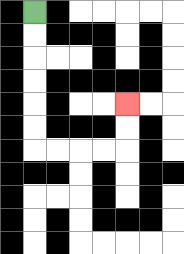{'start': '[1, 0]', 'end': '[5, 4]', 'path_directions': 'D,D,D,D,D,D,R,R,R,R,U,U', 'path_coordinates': '[[1, 0], [1, 1], [1, 2], [1, 3], [1, 4], [1, 5], [1, 6], [2, 6], [3, 6], [4, 6], [5, 6], [5, 5], [5, 4]]'}